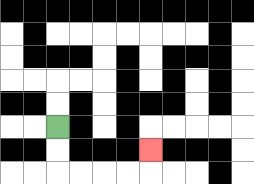{'start': '[2, 5]', 'end': '[6, 6]', 'path_directions': 'D,D,R,R,R,R,U', 'path_coordinates': '[[2, 5], [2, 6], [2, 7], [3, 7], [4, 7], [5, 7], [6, 7], [6, 6]]'}